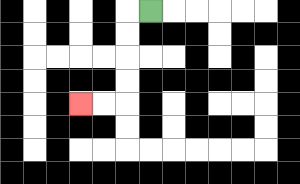{'start': '[6, 0]', 'end': '[3, 4]', 'path_directions': 'L,D,D,D,D,L,L', 'path_coordinates': '[[6, 0], [5, 0], [5, 1], [5, 2], [5, 3], [5, 4], [4, 4], [3, 4]]'}